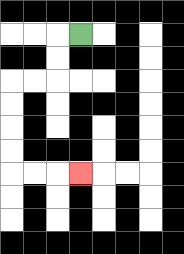{'start': '[3, 1]', 'end': '[3, 7]', 'path_directions': 'L,D,D,L,L,D,D,D,D,R,R,R', 'path_coordinates': '[[3, 1], [2, 1], [2, 2], [2, 3], [1, 3], [0, 3], [0, 4], [0, 5], [0, 6], [0, 7], [1, 7], [2, 7], [3, 7]]'}